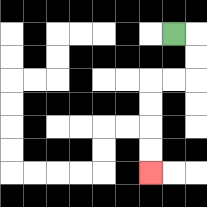{'start': '[7, 1]', 'end': '[6, 7]', 'path_directions': 'R,D,D,L,L,D,D,D,D', 'path_coordinates': '[[7, 1], [8, 1], [8, 2], [8, 3], [7, 3], [6, 3], [6, 4], [6, 5], [6, 6], [6, 7]]'}